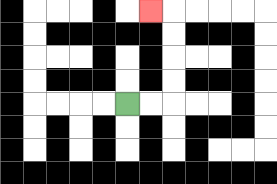{'start': '[5, 4]', 'end': '[6, 0]', 'path_directions': 'R,R,U,U,U,U,L', 'path_coordinates': '[[5, 4], [6, 4], [7, 4], [7, 3], [7, 2], [7, 1], [7, 0], [6, 0]]'}